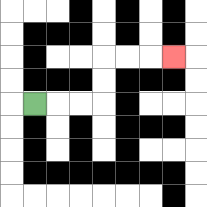{'start': '[1, 4]', 'end': '[7, 2]', 'path_directions': 'R,R,R,U,U,R,R,R', 'path_coordinates': '[[1, 4], [2, 4], [3, 4], [4, 4], [4, 3], [4, 2], [5, 2], [6, 2], [7, 2]]'}